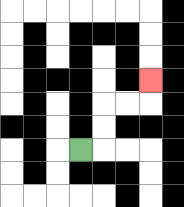{'start': '[3, 6]', 'end': '[6, 3]', 'path_directions': 'R,U,U,R,R,U', 'path_coordinates': '[[3, 6], [4, 6], [4, 5], [4, 4], [5, 4], [6, 4], [6, 3]]'}